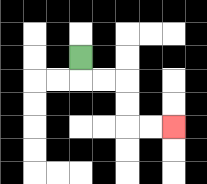{'start': '[3, 2]', 'end': '[7, 5]', 'path_directions': 'D,R,R,D,D,R,R', 'path_coordinates': '[[3, 2], [3, 3], [4, 3], [5, 3], [5, 4], [5, 5], [6, 5], [7, 5]]'}